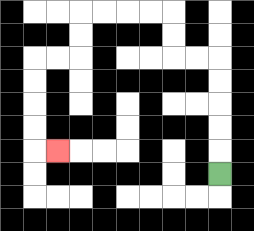{'start': '[9, 7]', 'end': '[2, 6]', 'path_directions': 'U,U,U,U,U,L,L,U,U,L,L,L,L,D,D,L,L,D,D,D,D,R', 'path_coordinates': '[[9, 7], [9, 6], [9, 5], [9, 4], [9, 3], [9, 2], [8, 2], [7, 2], [7, 1], [7, 0], [6, 0], [5, 0], [4, 0], [3, 0], [3, 1], [3, 2], [2, 2], [1, 2], [1, 3], [1, 4], [1, 5], [1, 6], [2, 6]]'}